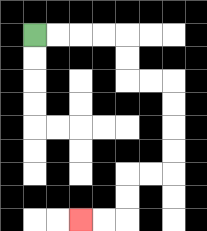{'start': '[1, 1]', 'end': '[3, 9]', 'path_directions': 'R,R,R,R,D,D,R,R,D,D,D,D,L,L,D,D,L,L', 'path_coordinates': '[[1, 1], [2, 1], [3, 1], [4, 1], [5, 1], [5, 2], [5, 3], [6, 3], [7, 3], [7, 4], [7, 5], [7, 6], [7, 7], [6, 7], [5, 7], [5, 8], [5, 9], [4, 9], [3, 9]]'}